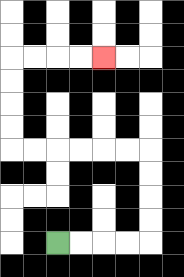{'start': '[2, 10]', 'end': '[4, 2]', 'path_directions': 'R,R,R,R,U,U,U,U,L,L,L,L,L,L,U,U,U,U,R,R,R,R', 'path_coordinates': '[[2, 10], [3, 10], [4, 10], [5, 10], [6, 10], [6, 9], [6, 8], [6, 7], [6, 6], [5, 6], [4, 6], [3, 6], [2, 6], [1, 6], [0, 6], [0, 5], [0, 4], [0, 3], [0, 2], [1, 2], [2, 2], [3, 2], [4, 2]]'}